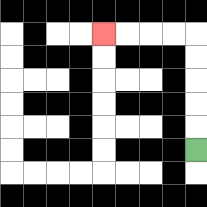{'start': '[8, 6]', 'end': '[4, 1]', 'path_directions': 'U,U,U,U,U,L,L,L,L', 'path_coordinates': '[[8, 6], [8, 5], [8, 4], [8, 3], [8, 2], [8, 1], [7, 1], [6, 1], [5, 1], [4, 1]]'}